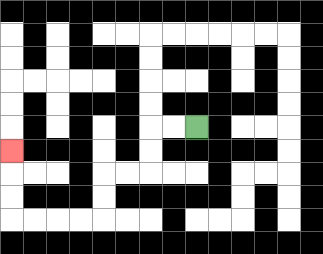{'start': '[8, 5]', 'end': '[0, 6]', 'path_directions': 'L,L,D,D,L,L,D,D,L,L,L,L,U,U,U', 'path_coordinates': '[[8, 5], [7, 5], [6, 5], [6, 6], [6, 7], [5, 7], [4, 7], [4, 8], [4, 9], [3, 9], [2, 9], [1, 9], [0, 9], [0, 8], [0, 7], [0, 6]]'}